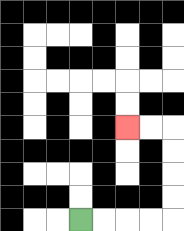{'start': '[3, 9]', 'end': '[5, 5]', 'path_directions': 'R,R,R,R,U,U,U,U,L,L', 'path_coordinates': '[[3, 9], [4, 9], [5, 9], [6, 9], [7, 9], [7, 8], [7, 7], [7, 6], [7, 5], [6, 5], [5, 5]]'}